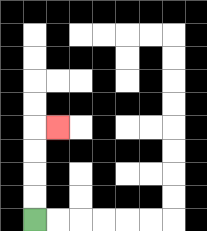{'start': '[1, 9]', 'end': '[2, 5]', 'path_directions': 'U,U,U,U,R', 'path_coordinates': '[[1, 9], [1, 8], [1, 7], [1, 6], [1, 5], [2, 5]]'}